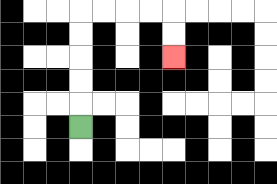{'start': '[3, 5]', 'end': '[7, 2]', 'path_directions': 'U,U,U,U,U,R,R,R,R,D,D', 'path_coordinates': '[[3, 5], [3, 4], [3, 3], [3, 2], [3, 1], [3, 0], [4, 0], [5, 0], [6, 0], [7, 0], [7, 1], [7, 2]]'}